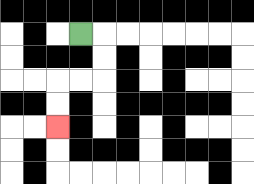{'start': '[3, 1]', 'end': '[2, 5]', 'path_directions': 'R,D,D,L,L,D,D', 'path_coordinates': '[[3, 1], [4, 1], [4, 2], [4, 3], [3, 3], [2, 3], [2, 4], [2, 5]]'}